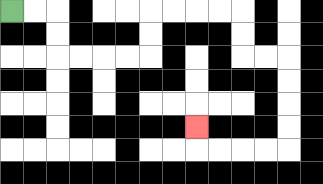{'start': '[0, 0]', 'end': '[8, 5]', 'path_directions': 'R,R,D,D,R,R,R,R,U,U,R,R,R,R,D,D,R,R,D,D,D,D,L,L,L,L,U', 'path_coordinates': '[[0, 0], [1, 0], [2, 0], [2, 1], [2, 2], [3, 2], [4, 2], [5, 2], [6, 2], [6, 1], [6, 0], [7, 0], [8, 0], [9, 0], [10, 0], [10, 1], [10, 2], [11, 2], [12, 2], [12, 3], [12, 4], [12, 5], [12, 6], [11, 6], [10, 6], [9, 6], [8, 6], [8, 5]]'}